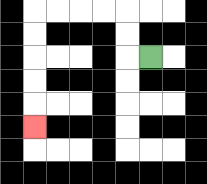{'start': '[6, 2]', 'end': '[1, 5]', 'path_directions': 'L,U,U,L,L,L,L,D,D,D,D,D', 'path_coordinates': '[[6, 2], [5, 2], [5, 1], [5, 0], [4, 0], [3, 0], [2, 0], [1, 0], [1, 1], [1, 2], [1, 3], [1, 4], [1, 5]]'}